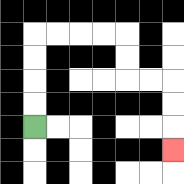{'start': '[1, 5]', 'end': '[7, 6]', 'path_directions': 'U,U,U,U,R,R,R,R,D,D,R,R,D,D,D', 'path_coordinates': '[[1, 5], [1, 4], [1, 3], [1, 2], [1, 1], [2, 1], [3, 1], [4, 1], [5, 1], [5, 2], [5, 3], [6, 3], [7, 3], [7, 4], [7, 5], [7, 6]]'}